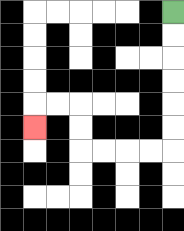{'start': '[7, 0]', 'end': '[1, 5]', 'path_directions': 'D,D,D,D,D,D,L,L,L,L,U,U,L,L,D', 'path_coordinates': '[[7, 0], [7, 1], [7, 2], [7, 3], [7, 4], [7, 5], [7, 6], [6, 6], [5, 6], [4, 6], [3, 6], [3, 5], [3, 4], [2, 4], [1, 4], [1, 5]]'}